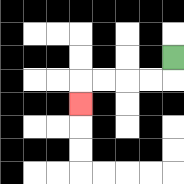{'start': '[7, 2]', 'end': '[3, 4]', 'path_directions': 'D,L,L,L,L,D', 'path_coordinates': '[[7, 2], [7, 3], [6, 3], [5, 3], [4, 3], [3, 3], [3, 4]]'}